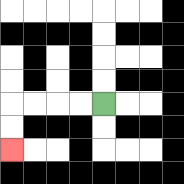{'start': '[4, 4]', 'end': '[0, 6]', 'path_directions': 'L,L,L,L,D,D', 'path_coordinates': '[[4, 4], [3, 4], [2, 4], [1, 4], [0, 4], [0, 5], [0, 6]]'}